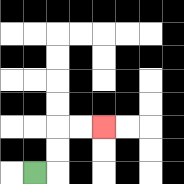{'start': '[1, 7]', 'end': '[4, 5]', 'path_directions': 'R,U,U,R,R', 'path_coordinates': '[[1, 7], [2, 7], [2, 6], [2, 5], [3, 5], [4, 5]]'}